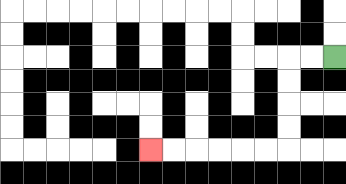{'start': '[14, 2]', 'end': '[6, 6]', 'path_directions': 'L,L,D,D,D,D,L,L,L,L,L,L', 'path_coordinates': '[[14, 2], [13, 2], [12, 2], [12, 3], [12, 4], [12, 5], [12, 6], [11, 6], [10, 6], [9, 6], [8, 6], [7, 6], [6, 6]]'}